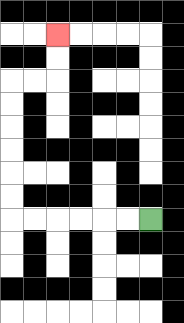{'start': '[6, 9]', 'end': '[2, 1]', 'path_directions': 'L,L,L,L,L,L,U,U,U,U,U,U,R,R,U,U', 'path_coordinates': '[[6, 9], [5, 9], [4, 9], [3, 9], [2, 9], [1, 9], [0, 9], [0, 8], [0, 7], [0, 6], [0, 5], [0, 4], [0, 3], [1, 3], [2, 3], [2, 2], [2, 1]]'}